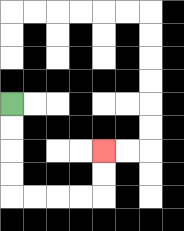{'start': '[0, 4]', 'end': '[4, 6]', 'path_directions': 'D,D,D,D,R,R,R,R,U,U', 'path_coordinates': '[[0, 4], [0, 5], [0, 6], [0, 7], [0, 8], [1, 8], [2, 8], [3, 8], [4, 8], [4, 7], [4, 6]]'}